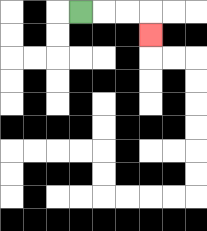{'start': '[3, 0]', 'end': '[6, 1]', 'path_directions': 'R,R,R,D', 'path_coordinates': '[[3, 0], [4, 0], [5, 0], [6, 0], [6, 1]]'}